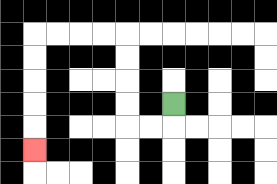{'start': '[7, 4]', 'end': '[1, 6]', 'path_directions': 'D,L,L,U,U,U,U,L,L,L,L,D,D,D,D,D', 'path_coordinates': '[[7, 4], [7, 5], [6, 5], [5, 5], [5, 4], [5, 3], [5, 2], [5, 1], [4, 1], [3, 1], [2, 1], [1, 1], [1, 2], [1, 3], [1, 4], [1, 5], [1, 6]]'}